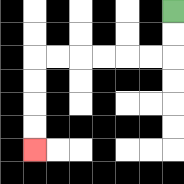{'start': '[7, 0]', 'end': '[1, 6]', 'path_directions': 'D,D,L,L,L,L,L,L,D,D,D,D', 'path_coordinates': '[[7, 0], [7, 1], [7, 2], [6, 2], [5, 2], [4, 2], [3, 2], [2, 2], [1, 2], [1, 3], [1, 4], [1, 5], [1, 6]]'}